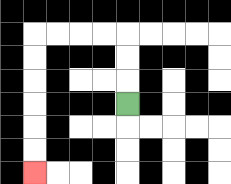{'start': '[5, 4]', 'end': '[1, 7]', 'path_directions': 'U,U,U,L,L,L,L,D,D,D,D,D,D', 'path_coordinates': '[[5, 4], [5, 3], [5, 2], [5, 1], [4, 1], [3, 1], [2, 1], [1, 1], [1, 2], [1, 3], [1, 4], [1, 5], [1, 6], [1, 7]]'}